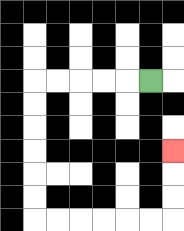{'start': '[6, 3]', 'end': '[7, 6]', 'path_directions': 'L,L,L,L,L,D,D,D,D,D,D,R,R,R,R,R,R,U,U,U', 'path_coordinates': '[[6, 3], [5, 3], [4, 3], [3, 3], [2, 3], [1, 3], [1, 4], [1, 5], [1, 6], [1, 7], [1, 8], [1, 9], [2, 9], [3, 9], [4, 9], [5, 9], [6, 9], [7, 9], [7, 8], [7, 7], [7, 6]]'}